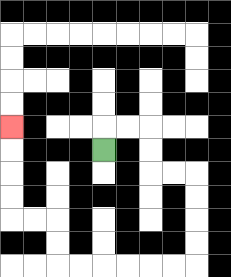{'start': '[4, 6]', 'end': '[0, 5]', 'path_directions': 'U,R,R,D,D,R,R,D,D,D,D,L,L,L,L,L,L,U,U,L,L,U,U,U,U', 'path_coordinates': '[[4, 6], [4, 5], [5, 5], [6, 5], [6, 6], [6, 7], [7, 7], [8, 7], [8, 8], [8, 9], [8, 10], [8, 11], [7, 11], [6, 11], [5, 11], [4, 11], [3, 11], [2, 11], [2, 10], [2, 9], [1, 9], [0, 9], [0, 8], [0, 7], [0, 6], [0, 5]]'}